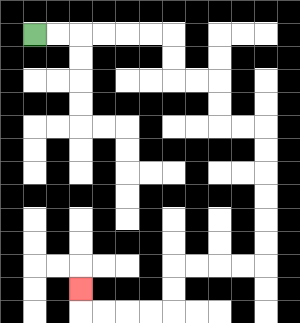{'start': '[1, 1]', 'end': '[3, 12]', 'path_directions': 'R,R,R,R,R,R,D,D,R,R,D,D,R,R,D,D,D,D,D,D,L,L,L,L,D,D,L,L,L,L,U', 'path_coordinates': '[[1, 1], [2, 1], [3, 1], [4, 1], [5, 1], [6, 1], [7, 1], [7, 2], [7, 3], [8, 3], [9, 3], [9, 4], [9, 5], [10, 5], [11, 5], [11, 6], [11, 7], [11, 8], [11, 9], [11, 10], [11, 11], [10, 11], [9, 11], [8, 11], [7, 11], [7, 12], [7, 13], [6, 13], [5, 13], [4, 13], [3, 13], [3, 12]]'}